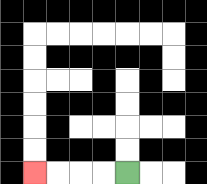{'start': '[5, 7]', 'end': '[1, 7]', 'path_directions': 'L,L,L,L', 'path_coordinates': '[[5, 7], [4, 7], [3, 7], [2, 7], [1, 7]]'}